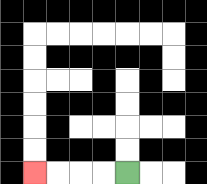{'start': '[5, 7]', 'end': '[1, 7]', 'path_directions': 'L,L,L,L', 'path_coordinates': '[[5, 7], [4, 7], [3, 7], [2, 7], [1, 7]]'}